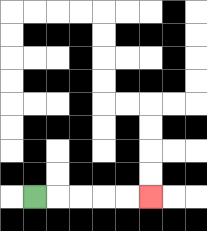{'start': '[1, 8]', 'end': '[6, 8]', 'path_directions': 'R,R,R,R,R', 'path_coordinates': '[[1, 8], [2, 8], [3, 8], [4, 8], [5, 8], [6, 8]]'}